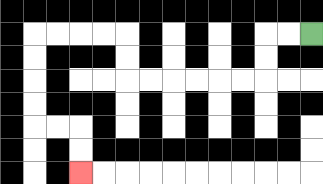{'start': '[13, 1]', 'end': '[3, 7]', 'path_directions': 'L,L,D,D,L,L,L,L,L,L,U,U,L,L,L,L,D,D,D,D,R,R,D,D', 'path_coordinates': '[[13, 1], [12, 1], [11, 1], [11, 2], [11, 3], [10, 3], [9, 3], [8, 3], [7, 3], [6, 3], [5, 3], [5, 2], [5, 1], [4, 1], [3, 1], [2, 1], [1, 1], [1, 2], [1, 3], [1, 4], [1, 5], [2, 5], [3, 5], [3, 6], [3, 7]]'}